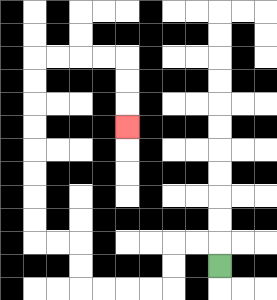{'start': '[9, 11]', 'end': '[5, 5]', 'path_directions': 'U,L,L,D,D,L,L,L,L,U,U,L,L,U,U,U,U,U,U,U,U,R,R,R,R,D,D,D', 'path_coordinates': '[[9, 11], [9, 10], [8, 10], [7, 10], [7, 11], [7, 12], [6, 12], [5, 12], [4, 12], [3, 12], [3, 11], [3, 10], [2, 10], [1, 10], [1, 9], [1, 8], [1, 7], [1, 6], [1, 5], [1, 4], [1, 3], [1, 2], [2, 2], [3, 2], [4, 2], [5, 2], [5, 3], [5, 4], [5, 5]]'}